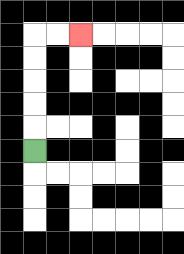{'start': '[1, 6]', 'end': '[3, 1]', 'path_directions': 'U,U,U,U,U,R,R', 'path_coordinates': '[[1, 6], [1, 5], [1, 4], [1, 3], [1, 2], [1, 1], [2, 1], [3, 1]]'}